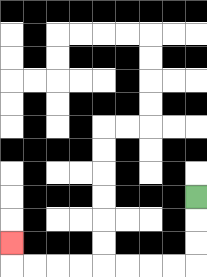{'start': '[8, 8]', 'end': '[0, 10]', 'path_directions': 'D,D,D,L,L,L,L,L,L,L,L,U', 'path_coordinates': '[[8, 8], [8, 9], [8, 10], [8, 11], [7, 11], [6, 11], [5, 11], [4, 11], [3, 11], [2, 11], [1, 11], [0, 11], [0, 10]]'}